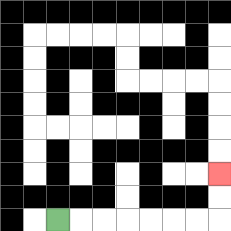{'start': '[2, 9]', 'end': '[9, 7]', 'path_directions': 'R,R,R,R,R,R,R,U,U', 'path_coordinates': '[[2, 9], [3, 9], [4, 9], [5, 9], [6, 9], [7, 9], [8, 9], [9, 9], [9, 8], [9, 7]]'}